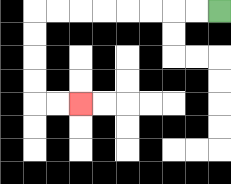{'start': '[9, 0]', 'end': '[3, 4]', 'path_directions': 'L,L,L,L,L,L,L,L,D,D,D,D,R,R', 'path_coordinates': '[[9, 0], [8, 0], [7, 0], [6, 0], [5, 0], [4, 0], [3, 0], [2, 0], [1, 0], [1, 1], [1, 2], [1, 3], [1, 4], [2, 4], [3, 4]]'}